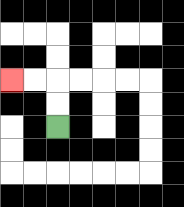{'start': '[2, 5]', 'end': '[0, 3]', 'path_directions': 'U,U,L,L', 'path_coordinates': '[[2, 5], [2, 4], [2, 3], [1, 3], [0, 3]]'}